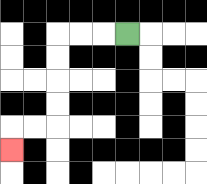{'start': '[5, 1]', 'end': '[0, 6]', 'path_directions': 'L,L,L,D,D,D,D,L,L,D', 'path_coordinates': '[[5, 1], [4, 1], [3, 1], [2, 1], [2, 2], [2, 3], [2, 4], [2, 5], [1, 5], [0, 5], [0, 6]]'}